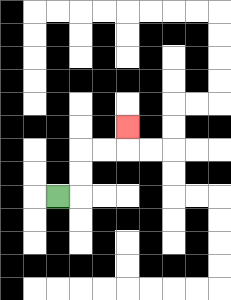{'start': '[2, 8]', 'end': '[5, 5]', 'path_directions': 'R,U,U,R,R,U', 'path_coordinates': '[[2, 8], [3, 8], [3, 7], [3, 6], [4, 6], [5, 6], [5, 5]]'}